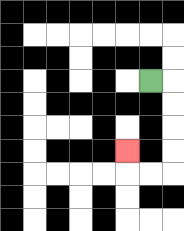{'start': '[6, 3]', 'end': '[5, 6]', 'path_directions': 'R,D,D,D,D,L,L,U', 'path_coordinates': '[[6, 3], [7, 3], [7, 4], [7, 5], [7, 6], [7, 7], [6, 7], [5, 7], [5, 6]]'}